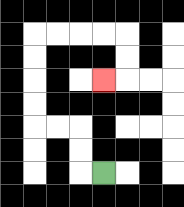{'start': '[4, 7]', 'end': '[4, 3]', 'path_directions': 'L,U,U,L,L,U,U,U,U,R,R,R,R,D,D,L', 'path_coordinates': '[[4, 7], [3, 7], [3, 6], [3, 5], [2, 5], [1, 5], [1, 4], [1, 3], [1, 2], [1, 1], [2, 1], [3, 1], [4, 1], [5, 1], [5, 2], [5, 3], [4, 3]]'}